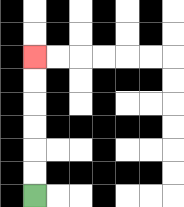{'start': '[1, 8]', 'end': '[1, 2]', 'path_directions': 'U,U,U,U,U,U', 'path_coordinates': '[[1, 8], [1, 7], [1, 6], [1, 5], [1, 4], [1, 3], [1, 2]]'}